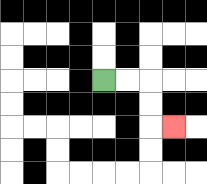{'start': '[4, 3]', 'end': '[7, 5]', 'path_directions': 'R,R,D,D,R', 'path_coordinates': '[[4, 3], [5, 3], [6, 3], [6, 4], [6, 5], [7, 5]]'}